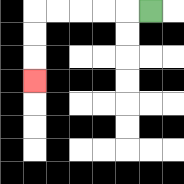{'start': '[6, 0]', 'end': '[1, 3]', 'path_directions': 'L,L,L,L,L,D,D,D', 'path_coordinates': '[[6, 0], [5, 0], [4, 0], [3, 0], [2, 0], [1, 0], [1, 1], [1, 2], [1, 3]]'}